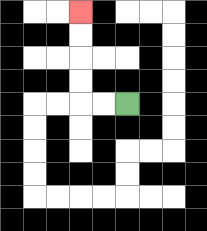{'start': '[5, 4]', 'end': '[3, 0]', 'path_directions': 'L,L,U,U,U,U', 'path_coordinates': '[[5, 4], [4, 4], [3, 4], [3, 3], [3, 2], [3, 1], [3, 0]]'}